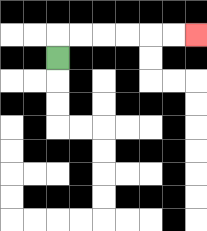{'start': '[2, 2]', 'end': '[8, 1]', 'path_directions': 'U,R,R,R,R,R,R', 'path_coordinates': '[[2, 2], [2, 1], [3, 1], [4, 1], [5, 1], [6, 1], [7, 1], [8, 1]]'}